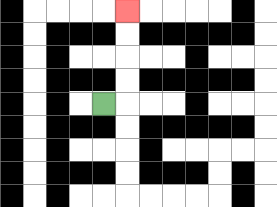{'start': '[4, 4]', 'end': '[5, 0]', 'path_directions': 'R,U,U,U,U', 'path_coordinates': '[[4, 4], [5, 4], [5, 3], [5, 2], [5, 1], [5, 0]]'}